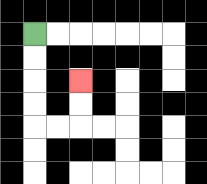{'start': '[1, 1]', 'end': '[3, 3]', 'path_directions': 'D,D,D,D,R,R,U,U', 'path_coordinates': '[[1, 1], [1, 2], [1, 3], [1, 4], [1, 5], [2, 5], [3, 5], [3, 4], [3, 3]]'}